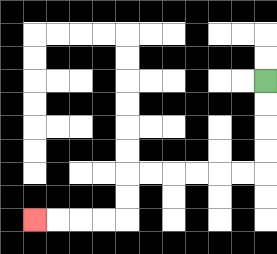{'start': '[11, 3]', 'end': '[1, 9]', 'path_directions': 'D,D,D,D,L,L,L,L,L,L,D,D,L,L,L,L', 'path_coordinates': '[[11, 3], [11, 4], [11, 5], [11, 6], [11, 7], [10, 7], [9, 7], [8, 7], [7, 7], [6, 7], [5, 7], [5, 8], [5, 9], [4, 9], [3, 9], [2, 9], [1, 9]]'}